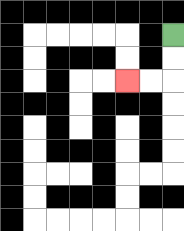{'start': '[7, 1]', 'end': '[5, 3]', 'path_directions': 'D,D,L,L', 'path_coordinates': '[[7, 1], [7, 2], [7, 3], [6, 3], [5, 3]]'}